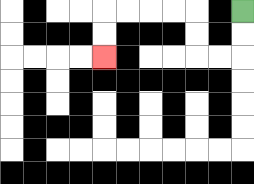{'start': '[10, 0]', 'end': '[4, 2]', 'path_directions': 'D,D,L,L,U,U,L,L,L,L,D,D', 'path_coordinates': '[[10, 0], [10, 1], [10, 2], [9, 2], [8, 2], [8, 1], [8, 0], [7, 0], [6, 0], [5, 0], [4, 0], [4, 1], [4, 2]]'}